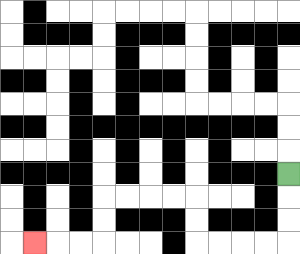{'start': '[12, 7]', 'end': '[1, 10]', 'path_directions': 'D,D,D,L,L,L,L,U,U,L,L,L,L,D,D,L,L,L', 'path_coordinates': '[[12, 7], [12, 8], [12, 9], [12, 10], [11, 10], [10, 10], [9, 10], [8, 10], [8, 9], [8, 8], [7, 8], [6, 8], [5, 8], [4, 8], [4, 9], [4, 10], [3, 10], [2, 10], [1, 10]]'}